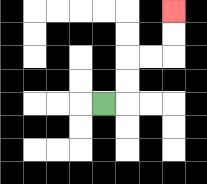{'start': '[4, 4]', 'end': '[7, 0]', 'path_directions': 'R,U,U,R,R,U,U', 'path_coordinates': '[[4, 4], [5, 4], [5, 3], [5, 2], [6, 2], [7, 2], [7, 1], [7, 0]]'}